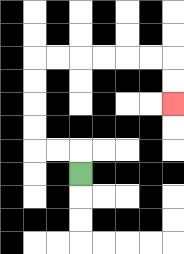{'start': '[3, 7]', 'end': '[7, 4]', 'path_directions': 'U,L,L,U,U,U,U,R,R,R,R,R,R,D,D', 'path_coordinates': '[[3, 7], [3, 6], [2, 6], [1, 6], [1, 5], [1, 4], [1, 3], [1, 2], [2, 2], [3, 2], [4, 2], [5, 2], [6, 2], [7, 2], [7, 3], [7, 4]]'}